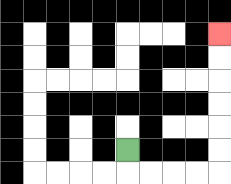{'start': '[5, 6]', 'end': '[9, 1]', 'path_directions': 'D,R,R,R,R,U,U,U,U,U,U', 'path_coordinates': '[[5, 6], [5, 7], [6, 7], [7, 7], [8, 7], [9, 7], [9, 6], [9, 5], [9, 4], [9, 3], [9, 2], [9, 1]]'}